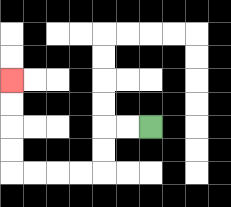{'start': '[6, 5]', 'end': '[0, 3]', 'path_directions': 'L,L,D,D,L,L,L,L,U,U,U,U', 'path_coordinates': '[[6, 5], [5, 5], [4, 5], [4, 6], [4, 7], [3, 7], [2, 7], [1, 7], [0, 7], [0, 6], [0, 5], [0, 4], [0, 3]]'}